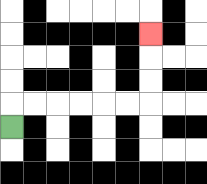{'start': '[0, 5]', 'end': '[6, 1]', 'path_directions': 'U,R,R,R,R,R,R,U,U,U', 'path_coordinates': '[[0, 5], [0, 4], [1, 4], [2, 4], [3, 4], [4, 4], [5, 4], [6, 4], [6, 3], [6, 2], [6, 1]]'}